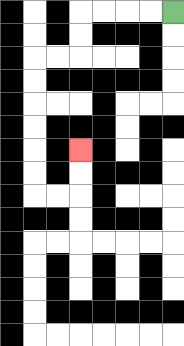{'start': '[7, 0]', 'end': '[3, 6]', 'path_directions': 'L,L,L,L,D,D,L,L,D,D,D,D,D,D,R,R,U,U', 'path_coordinates': '[[7, 0], [6, 0], [5, 0], [4, 0], [3, 0], [3, 1], [3, 2], [2, 2], [1, 2], [1, 3], [1, 4], [1, 5], [1, 6], [1, 7], [1, 8], [2, 8], [3, 8], [3, 7], [3, 6]]'}